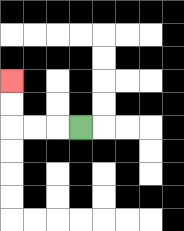{'start': '[3, 5]', 'end': '[0, 3]', 'path_directions': 'L,L,L,U,U', 'path_coordinates': '[[3, 5], [2, 5], [1, 5], [0, 5], [0, 4], [0, 3]]'}